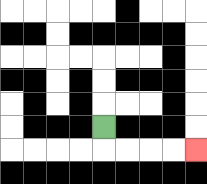{'start': '[4, 5]', 'end': '[8, 6]', 'path_directions': 'D,R,R,R,R', 'path_coordinates': '[[4, 5], [4, 6], [5, 6], [6, 6], [7, 6], [8, 6]]'}